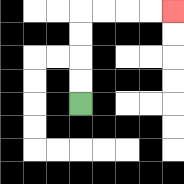{'start': '[3, 4]', 'end': '[7, 0]', 'path_directions': 'U,U,U,U,R,R,R,R', 'path_coordinates': '[[3, 4], [3, 3], [3, 2], [3, 1], [3, 0], [4, 0], [5, 0], [6, 0], [7, 0]]'}